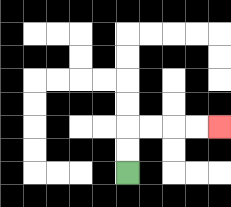{'start': '[5, 7]', 'end': '[9, 5]', 'path_directions': 'U,U,R,R,R,R', 'path_coordinates': '[[5, 7], [5, 6], [5, 5], [6, 5], [7, 5], [8, 5], [9, 5]]'}